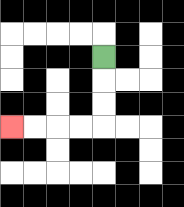{'start': '[4, 2]', 'end': '[0, 5]', 'path_directions': 'D,D,D,L,L,L,L', 'path_coordinates': '[[4, 2], [4, 3], [4, 4], [4, 5], [3, 5], [2, 5], [1, 5], [0, 5]]'}